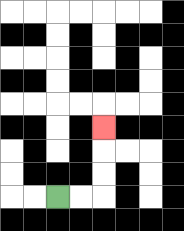{'start': '[2, 8]', 'end': '[4, 5]', 'path_directions': 'R,R,U,U,U', 'path_coordinates': '[[2, 8], [3, 8], [4, 8], [4, 7], [4, 6], [4, 5]]'}